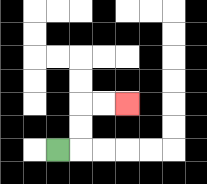{'start': '[2, 6]', 'end': '[5, 4]', 'path_directions': 'R,U,U,R,R', 'path_coordinates': '[[2, 6], [3, 6], [3, 5], [3, 4], [4, 4], [5, 4]]'}